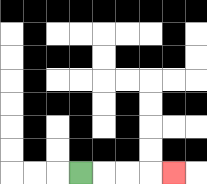{'start': '[3, 7]', 'end': '[7, 7]', 'path_directions': 'R,R,R,R', 'path_coordinates': '[[3, 7], [4, 7], [5, 7], [6, 7], [7, 7]]'}